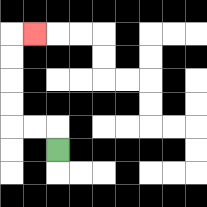{'start': '[2, 6]', 'end': '[1, 1]', 'path_directions': 'U,L,L,U,U,U,U,R', 'path_coordinates': '[[2, 6], [2, 5], [1, 5], [0, 5], [0, 4], [0, 3], [0, 2], [0, 1], [1, 1]]'}